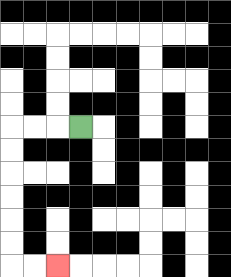{'start': '[3, 5]', 'end': '[2, 11]', 'path_directions': 'L,L,L,D,D,D,D,D,D,R,R', 'path_coordinates': '[[3, 5], [2, 5], [1, 5], [0, 5], [0, 6], [0, 7], [0, 8], [0, 9], [0, 10], [0, 11], [1, 11], [2, 11]]'}